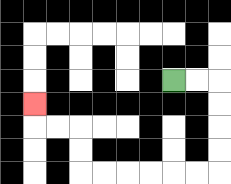{'start': '[7, 3]', 'end': '[1, 4]', 'path_directions': 'R,R,D,D,D,D,L,L,L,L,L,L,U,U,L,L,U', 'path_coordinates': '[[7, 3], [8, 3], [9, 3], [9, 4], [9, 5], [9, 6], [9, 7], [8, 7], [7, 7], [6, 7], [5, 7], [4, 7], [3, 7], [3, 6], [3, 5], [2, 5], [1, 5], [1, 4]]'}